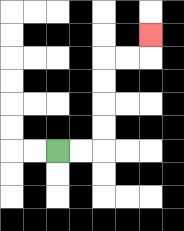{'start': '[2, 6]', 'end': '[6, 1]', 'path_directions': 'R,R,U,U,U,U,R,R,U', 'path_coordinates': '[[2, 6], [3, 6], [4, 6], [4, 5], [4, 4], [4, 3], [4, 2], [5, 2], [6, 2], [6, 1]]'}